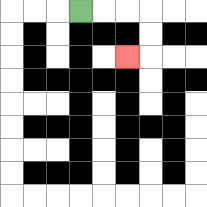{'start': '[3, 0]', 'end': '[5, 2]', 'path_directions': 'R,R,R,D,D,L', 'path_coordinates': '[[3, 0], [4, 0], [5, 0], [6, 0], [6, 1], [6, 2], [5, 2]]'}